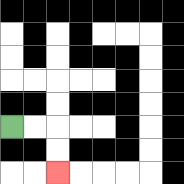{'start': '[0, 5]', 'end': '[2, 7]', 'path_directions': 'R,R,D,D', 'path_coordinates': '[[0, 5], [1, 5], [2, 5], [2, 6], [2, 7]]'}